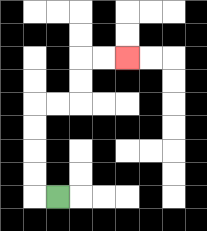{'start': '[2, 8]', 'end': '[5, 2]', 'path_directions': 'L,U,U,U,U,R,R,U,U,R,R', 'path_coordinates': '[[2, 8], [1, 8], [1, 7], [1, 6], [1, 5], [1, 4], [2, 4], [3, 4], [3, 3], [3, 2], [4, 2], [5, 2]]'}